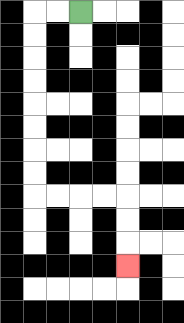{'start': '[3, 0]', 'end': '[5, 11]', 'path_directions': 'L,L,D,D,D,D,D,D,D,D,R,R,R,R,D,D,D', 'path_coordinates': '[[3, 0], [2, 0], [1, 0], [1, 1], [1, 2], [1, 3], [1, 4], [1, 5], [1, 6], [1, 7], [1, 8], [2, 8], [3, 8], [4, 8], [5, 8], [5, 9], [5, 10], [5, 11]]'}